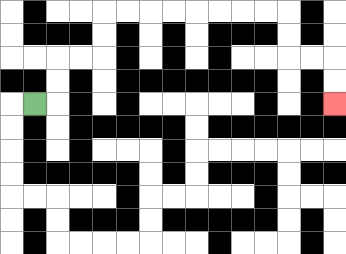{'start': '[1, 4]', 'end': '[14, 4]', 'path_directions': 'R,U,U,R,R,U,U,R,R,R,R,R,R,R,R,D,D,R,R,D,D', 'path_coordinates': '[[1, 4], [2, 4], [2, 3], [2, 2], [3, 2], [4, 2], [4, 1], [4, 0], [5, 0], [6, 0], [7, 0], [8, 0], [9, 0], [10, 0], [11, 0], [12, 0], [12, 1], [12, 2], [13, 2], [14, 2], [14, 3], [14, 4]]'}